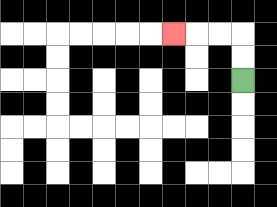{'start': '[10, 3]', 'end': '[7, 1]', 'path_directions': 'U,U,L,L,L', 'path_coordinates': '[[10, 3], [10, 2], [10, 1], [9, 1], [8, 1], [7, 1]]'}